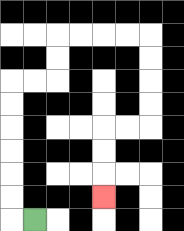{'start': '[1, 9]', 'end': '[4, 8]', 'path_directions': 'L,U,U,U,U,U,U,R,R,U,U,R,R,R,R,D,D,D,D,L,L,D,D,D', 'path_coordinates': '[[1, 9], [0, 9], [0, 8], [0, 7], [0, 6], [0, 5], [0, 4], [0, 3], [1, 3], [2, 3], [2, 2], [2, 1], [3, 1], [4, 1], [5, 1], [6, 1], [6, 2], [6, 3], [6, 4], [6, 5], [5, 5], [4, 5], [4, 6], [4, 7], [4, 8]]'}